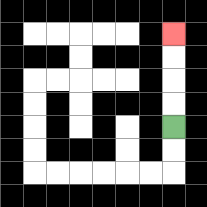{'start': '[7, 5]', 'end': '[7, 1]', 'path_directions': 'U,U,U,U', 'path_coordinates': '[[7, 5], [7, 4], [7, 3], [7, 2], [7, 1]]'}